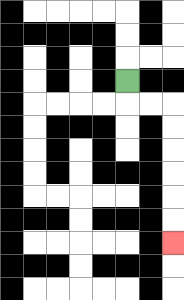{'start': '[5, 3]', 'end': '[7, 10]', 'path_directions': 'D,R,R,D,D,D,D,D,D', 'path_coordinates': '[[5, 3], [5, 4], [6, 4], [7, 4], [7, 5], [7, 6], [7, 7], [7, 8], [7, 9], [7, 10]]'}